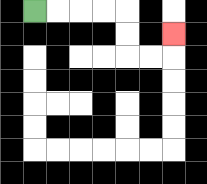{'start': '[1, 0]', 'end': '[7, 1]', 'path_directions': 'R,R,R,R,D,D,R,R,U', 'path_coordinates': '[[1, 0], [2, 0], [3, 0], [4, 0], [5, 0], [5, 1], [5, 2], [6, 2], [7, 2], [7, 1]]'}